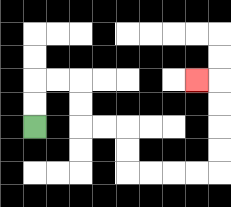{'start': '[1, 5]', 'end': '[8, 3]', 'path_directions': 'U,U,R,R,D,D,R,R,D,D,R,R,R,R,U,U,U,U,L', 'path_coordinates': '[[1, 5], [1, 4], [1, 3], [2, 3], [3, 3], [3, 4], [3, 5], [4, 5], [5, 5], [5, 6], [5, 7], [6, 7], [7, 7], [8, 7], [9, 7], [9, 6], [9, 5], [9, 4], [9, 3], [8, 3]]'}